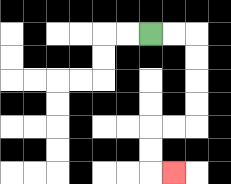{'start': '[6, 1]', 'end': '[7, 7]', 'path_directions': 'R,R,D,D,D,D,L,L,D,D,R', 'path_coordinates': '[[6, 1], [7, 1], [8, 1], [8, 2], [8, 3], [8, 4], [8, 5], [7, 5], [6, 5], [6, 6], [6, 7], [7, 7]]'}